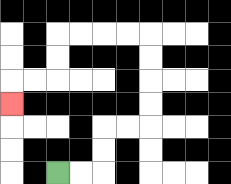{'start': '[2, 7]', 'end': '[0, 4]', 'path_directions': 'R,R,U,U,R,R,U,U,U,U,L,L,L,L,D,D,L,L,D', 'path_coordinates': '[[2, 7], [3, 7], [4, 7], [4, 6], [4, 5], [5, 5], [6, 5], [6, 4], [6, 3], [6, 2], [6, 1], [5, 1], [4, 1], [3, 1], [2, 1], [2, 2], [2, 3], [1, 3], [0, 3], [0, 4]]'}